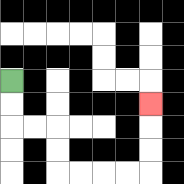{'start': '[0, 3]', 'end': '[6, 4]', 'path_directions': 'D,D,R,R,D,D,R,R,R,R,U,U,U', 'path_coordinates': '[[0, 3], [0, 4], [0, 5], [1, 5], [2, 5], [2, 6], [2, 7], [3, 7], [4, 7], [5, 7], [6, 7], [6, 6], [6, 5], [6, 4]]'}